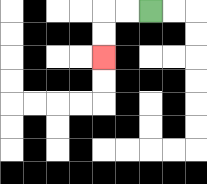{'start': '[6, 0]', 'end': '[4, 2]', 'path_directions': 'L,L,D,D', 'path_coordinates': '[[6, 0], [5, 0], [4, 0], [4, 1], [4, 2]]'}